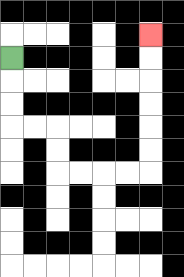{'start': '[0, 2]', 'end': '[6, 1]', 'path_directions': 'D,D,D,R,R,D,D,R,R,R,R,U,U,U,U,U,U', 'path_coordinates': '[[0, 2], [0, 3], [0, 4], [0, 5], [1, 5], [2, 5], [2, 6], [2, 7], [3, 7], [4, 7], [5, 7], [6, 7], [6, 6], [6, 5], [6, 4], [6, 3], [6, 2], [6, 1]]'}